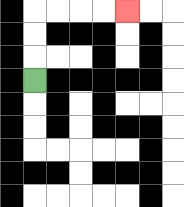{'start': '[1, 3]', 'end': '[5, 0]', 'path_directions': 'U,U,U,R,R,R,R', 'path_coordinates': '[[1, 3], [1, 2], [1, 1], [1, 0], [2, 0], [3, 0], [4, 0], [5, 0]]'}